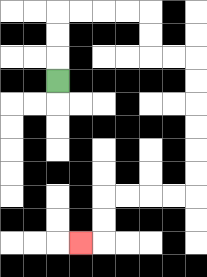{'start': '[2, 3]', 'end': '[3, 10]', 'path_directions': 'U,U,U,R,R,R,R,D,D,R,R,D,D,D,D,D,D,L,L,L,L,D,D,L', 'path_coordinates': '[[2, 3], [2, 2], [2, 1], [2, 0], [3, 0], [4, 0], [5, 0], [6, 0], [6, 1], [6, 2], [7, 2], [8, 2], [8, 3], [8, 4], [8, 5], [8, 6], [8, 7], [8, 8], [7, 8], [6, 8], [5, 8], [4, 8], [4, 9], [4, 10], [3, 10]]'}